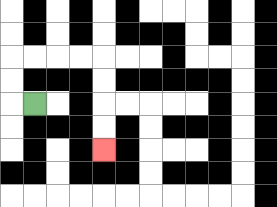{'start': '[1, 4]', 'end': '[4, 6]', 'path_directions': 'L,U,U,R,R,R,R,D,D,D,D', 'path_coordinates': '[[1, 4], [0, 4], [0, 3], [0, 2], [1, 2], [2, 2], [3, 2], [4, 2], [4, 3], [4, 4], [4, 5], [4, 6]]'}